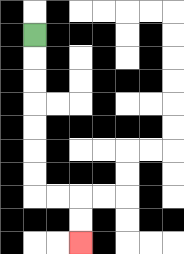{'start': '[1, 1]', 'end': '[3, 10]', 'path_directions': 'D,D,D,D,D,D,D,R,R,D,D', 'path_coordinates': '[[1, 1], [1, 2], [1, 3], [1, 4], [1, 5], [1, 6], [1, 7], [1, 8], [2, 8], [3, 8], [3, 9], [3, 10]]'}